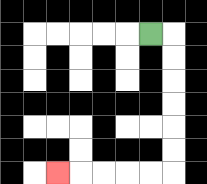{'start': '[6, 1]', 'end': '[2, 7]', 'path_directions': 'R,D,D,D,D,D,D,L,L,L,L,L', 'path_coordinates': '[[6, 1], [7, 1], [7, 2], [7, 3], [7, 4], [7, 5], [7, 6], [7, 7], [6, 7], [5, 7], [4, 7], [3, 7], [2, 7]]'}